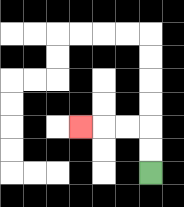{'start': '[6, 7]', 'end': '[3, 5]', 'path_directions': 'U,U,L,L,L', 'path_coordinates': '[[6, 7], [6, 6], [6, 5], [5, 5], [4, 5], [3, 5]]'}